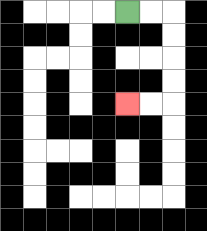{'start': '[5, 0]', 'end': '[5, 4]', 'path_directions': 'R,R,D,D,D,D,L,L', 'path_coordinates': '[[5, 0], [6, 0], [7, 0], [7, 1], [7, 2], [7, 3], [7, 4], [6, 4], [5, 4]]'}